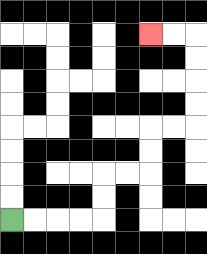{'start': '[0, 9]', 'end': '[6, 1]', 'path_directions': 'R,R,R,R,U,U,R,R,U,U,R,R,U,U,U,U,L,L', 'path_coordinates': '[[0, 9], [1, 9], [2, 9], [3, 9], [4, 9], [4, 8], [4, 7], [5, 7], [6, 7], [6, 6], [6, 5], [7, 5], [8, 5], [8, 4], [8, 3], [8, 2], [8, 1], [7, 1], [6, 1]]'}